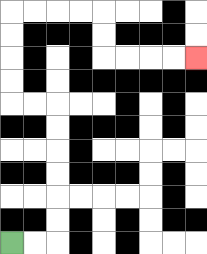{'start': '[0, 10]', 'end': '[8, 2]', 'path_directions': 'R,R,U,U,U,U,U,U,L,L,U,U,U,U,R,R,R,R,D,D,R,R,R,R', 'path_coordinates': '[[0, 10], [1, 10], [2, 10], [2, 9], [2, 8], [2, 7], [2, 6], [2, 5], [2, 4], [1, 4], [0, 4], [0, 3], [0, 2], [0, 1], [0, 0], [1, 0], [2, 0], [3, 0], [4, 0], [4, 1], [4, 2], [5, 2], [6, 2], [7, 2], [8, 2]]'}